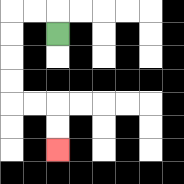{'start': '[2, 1]', 'end': '[2, 6]', 'path_directions': 'U,L,L,D,D,D,D,R,R,D,D', 'path_coordinates': '[[2, 1], [2, 0], [1, 0], [0, 0], [0, 1], [0, 2], [0, 3], [0, 4], [1, 4], [2, 4], [2, 5], [2, 6]]'}